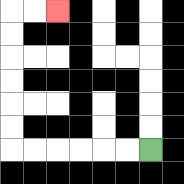{'start': '[6, 6]', 'end': '[2, 0]', 'path_directions': 'L,L,L,L,L,L,U,U,U,U,U,U,R,R', 'path_coordinates': '[[6, 6], [5, 6], [4, 6], [3, 6], [2, 6], [1, 6], [0, 6], [0, 5], [0, 4], [0, 3], [0, 2], [0, 1], [0, 0], [1, 0], [2, 0]]'}